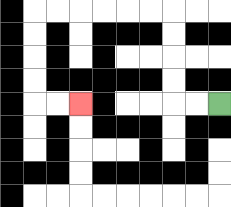{'start': '[9, 4]', 'end': '[3, 4]', 'path_directions': 'L,L,U,U,U,U,L,L,L,L,L,L,D,D,D,D,R,R', 'path_coordinates': '[[9, 4], [8, 4], [7, 4], [7, 3], [7, 2], [7, 1], [7, 0], [6, 0], [5, 0], [4, 0], [3, 0], [2, 0], [1, 0], [1, 1], [1, 2], [1, 3], [1, 4], [2, 4], [3, 4]]'}